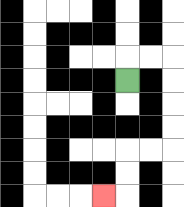{'start': '[5, 3]', 'end': '[4, 8]', 'path_directions': 'U,R,R,D,D,D,D,L,L,D,D,L', 'path_coordinates': '[[5, 3], [5, 2], [6, 2], [7, 2], [7, 3], [7, 4], [7, 5], [7, 6], [6, 6], [5, 6], [5, 7], [5, 8], [4, 8]]'}